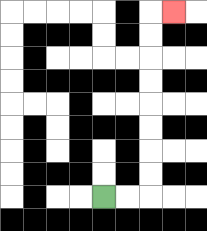{'start': '[4, 8]', 'end': '[7, 0]', 'path_directions': 'R,R,U,U,U,U,U,U,U,U,R', 'path_coordinates': '[[4, 8], [5, 8], [6, 8], [6, 7], [6, 6], [6, 5], [6, 4], [6, 3], [6, 2], [6, 1], [6, 0], [7, 0]]'}